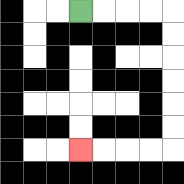{'start': '[3, 0]', 'end': '[3, 6]', 'path_directions': 'R,R,R,R,D,D,D,D,D,D,L,L,L,L', 'path_coordinates': '[[3, 0], [4, 0], [5, 0], [6, 0], [7, 0], [7, 1], [7, 2], [7, 3], [7, 4], [7, 5], [7, 6], [6, 6], [5, 6], [4, 6], [3, 6]]'}